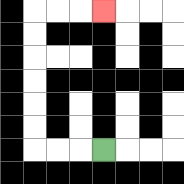{'start': '[4, 6]', 'end': '[4, 0]', 'path_directions': 'L,L,L,U,U,U,U,U,U,R,R,R', 'path_coordinates': '[[4, 6], [3, 6], [2, 6], [1, 6], [1, 5], [1, 4], [1, 3], [1, 2], [1, 1], [1, 0], [2, 0], [3, 0], [4, 0]]'}